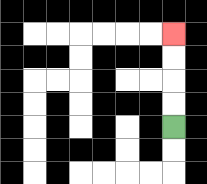{'start': '[7, 5]', 'end': '[7, 1]', 'path_directions': 'U,U,U,U', 'path_coordinates': '[[7, 5], [7, 4], [7, 3], [7, 2], [7, 1]]'}